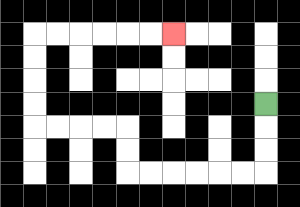{'start': '[11, 4]', 'end': '[7, 1]', 'path_directions': 'D,D,D,L,L,L,L,L,L,U,U,L,L,L,L,U,U,U,U,R,R,R,R,R,R', 'path_coordinates': '[[11, 4], [11, 5], [11, 6], [11, 7], [10, 7], [9, 7], [8, 7], [7, 7], [6, 7], [5, 7], [5, 6], [5, 5], [4, 5], [3, 5], [2, 5], [1, 5], [1, 4], [1, 3], [1, 2], [1, 1], [2, 1], [3, 1], [4, 1], [5, 1], [6, 1], [7, 1]]'}